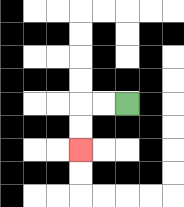{'start': '[5, 4]', 'end': '[3, 6]', 'path_directions': 'L,L,D,D', 'path_coordinates': '[[5, 4], [4, 4], [3, 4], [3, 5], [3, 6]]'}